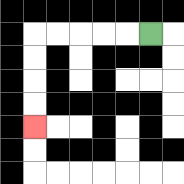{'start': '[6, 1]', 'end': '[1, 5]', 'path_directions': 'L,L,L,L,L,D,D,D,D', 'path_coordinates': '[[6, 1], [5, 1], [4, 1], [3, 1], [2, 1], [1, 1], [1, 2], [1, 3], [1, 4], [1, 5]]'}